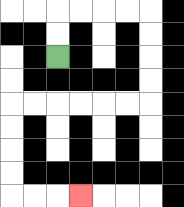{'start': '[2, 2]', 'end': '[3, 8]', 'path_directions': 'U,U,R,R,R,R,D,D,D,D,L,L,L,L,L,L,D,D,D,D,R,R,R', 'path_coordinates': '[[2, 2], [2, 1], [2, 0], [3, 0], [4, 0], [5, 0], [6, 0], [6, 1], [6, 2], [6, 3], [6, 4], [5, 4], [4, 4], [3, 4], [2, 4], [1, 4], [0, 4], [0, 5], [0, 6], [0, 7], [0, 8], [1, 8], [2, 8], [3, 8]]'}